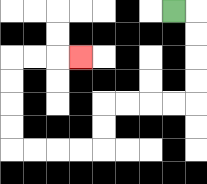{'start': '[7, 0]', 'end': '[3, 2]', 'path_directions': 'R,D,D,D,D,L,L,L,L,D,D,L,L,L,L,U,U,U,U,R,R,R', 'path_coordinates': '[[7, 0], [8, 0], [8, 1], [8, 2], [8, 3], [8, 4], [7, 4], [6, 4], [5, 4], [4, 4], [4, 5], [4, 6], [3, 6], [2, 6], [1, 6], [0, 6], [0, 5], [0, 4], [0, 3], [0, 2], [1, 2], [2, 2], [3, 2]]'}